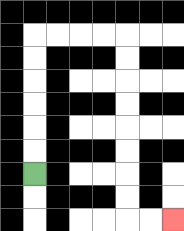{'start': '[1, 7]', 'end': '[7, 9]', 'path_directions': 'U,U,U,U,U,U,R,R,R,R,D,D,D,D,D,D,D,D,R,R', 'path_coordinates': '[[1, 7], [1, 6], [1, 5], [1, 4], [1, 3], [1, 2], [1, 1], [2, 1], [3, 1], [4, 1], [5, 1], [5, 2], [5, 3], [5, 4], [5, 5], [5, 6], [5, 7], [5, 8], [5, 9], [6, 9], [7, 9]]'}